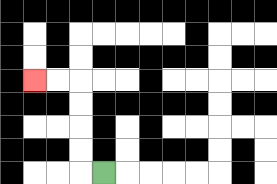{'start': '[4, 7]', 'end': '[1, 3]', 'path_directions': 'L,U,U,U,U,L,L', 'path_coordinates': '[[4, 7], [3, 7], [3, 6], [3, 5], [3, 4], [3, 3], [2, 3], [1, 3]]'}